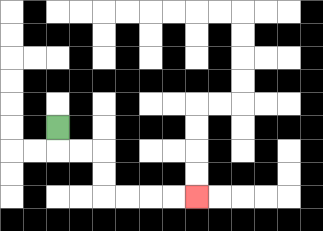{'start': '[2, 5]', 'end': '[8, 8]', 'path_directions': 'D,R,R,D,D,R,R,R,R', 'path_coordinates': '[[2, 5], [2, 6], [3, 6], [4, 6], [4, 7], [4, 8], [5, 8], [6, 8], [7, 8], [8, 8]]'}